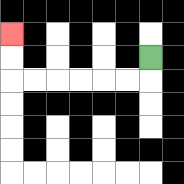{'start': '[6, 2]', 'end': '[0, 1]', 'path_directions': 'D,L,L,L,L,L,L,U,U', 'path_coordinates': '[[6, 2], [6, 3], [5, 3], [4, 3], [3, 3], [2, 3], [1, 3], [0, 3], [0, 2], [0, 1]]'}